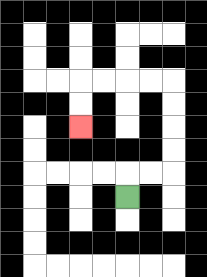{'start': '[5, 8]', 'end': '[3, 5]', 'path_directions': 'U,R,R,U,U,U,U,L,L,L,L,D,D', 'path_coordinates': '[[5, 8], [5, 7], [6, 7], [7, 7], [7, 6], [7, 5], [7, 4], [7, 3], [6, 3], [5, 3], [4, 3], [3, 3], [3, 4], [3, 5]]'}